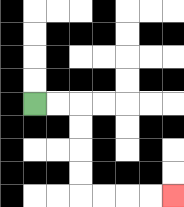{'start': '[1, 4]', 'end': '[7, 8]', 'path_directions': 'R,R,D,D,D,D,R,R,R,R', 'path_coordinates': '[[1, 4], [2, 4], [3, 4], [3, 5], [3, 6], [3, 7], [3, 8], [4, 8], [5, 8], [6, 8], [7, 8]]'}